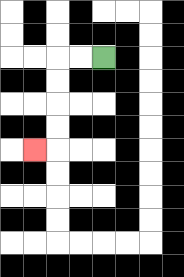{'start': '[4, 2]', 'end': '[1, 6]', 'path_directions': 'L,L,D,D,D,D,L', 'path_coordinates': '[[4, 2], [3, 2], [2, 2], [2, 3], [2, 4], [2, 5], [2, 6], [1, 6]]'}